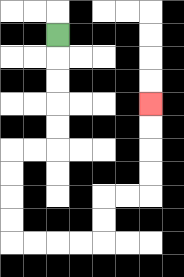{'start': '[2, 1]', 'end': '[6, 4]', 'path_directions': 'D,D,D,D,D,L,L,D,D,D,D,R,R,R,R,U,U,R,R,U,U,U,U', 'path_coordinates': '[[2, 1], [2, 2], [2, 3], [2, 4], [2, 5], [2, 6], [1, 6], [0, 6], [0, 7], [0, 8], [0, 9], [0, 10], [1, 10], [2, 10], [3, 10], [4, 10], [4, 9], [4, 8], [5, 8], [6, 8], [6, 7], [6, 6], [6, 5], [6, 4]]'}